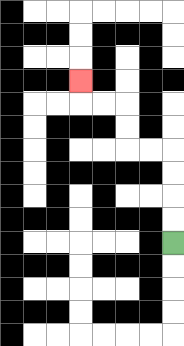{'start': '[7, 10]', 'end': '[3, 3]', 'path_directions': 'U,U,U,U,L,L,U,U,L,L,U', 'path_coordinates': '[[7, 10], [7, 9], [7, 8], [7, 7], [7, 6], [6, 6], [5, 6], [5, 5], [5, 4], [4, 4], [3, 4], [3, 3]]'}